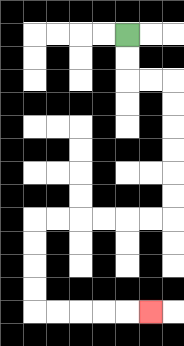{'start': '[5, 1]', 'end': '[6, 13]', 'path_directions': 'D,D,R,R,D,D,D,D,D,D,L,L,L,L,L,L,D,D,D,D,R,R,R,R,R', 'path_coordinates': '[[5, 1], [5, 2], [5, 3], [6, 3], [7, 3], [7, 4], [7, 5], [7, 6], [7, 7], [7, 8], [7, 9], [6, 9], [5, 9], [4, 9], [3, 9], [2, 9], [1, 9], [1, 10], [1, 11], [1, 12], [1, 13], [2, 13], [3, 13], [4, 13], [5, 13], [6, 13]]'}